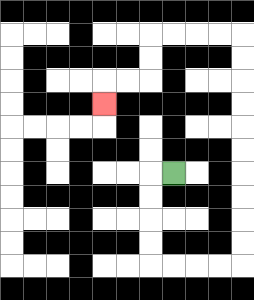{'start': '[7, 7]', 'end': '[4, 4]', 'path_directions': 'L,D,D,D,D,R,R,R,R,U,U,U,U,U,U,U,U,U,U,L,L,L,L,D,D,L,L,D', 'path_coordinates': '[[7, 7], [6, 7], [6, 8], [6, 9], [6, 10], [6, 11], [7, 11], [8, 11], [9, 11], [10, 11], [10, 10], [10, 9], [10, 8], [10, 7], [10, 6], [10, 5], [10, 4], [10, 3], [10, 2], [10, 1], [9, 1], [8, 1], [7, 1], [6, 1], [6, 2], [6, 3], [5, 3], [4, 3], [4, 4]]'}